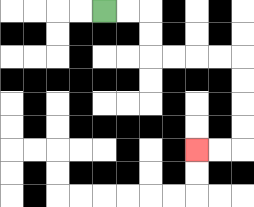{'start': '[4, 0]', 'end': '[8, 6]', 'path_directions': 'R,R,D,D,R,R,R,R,D,D,D,D,L,L', 'path_coordinates': '[[4, 0], [5, 0], [6, 0], [6, 1], [6, 2], [7, 2], [8, 2], [9, 2], [10, 2], [10, 3], [10, 4], [10, 5], [10, 6], [9, 6], [8, 6]]'}